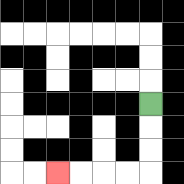{'start': '[6, 4]', 'end': '[2, 7]', 'path_directions': 'D,D,D,L,L,L,L', 'path_coordinates': '[[6, 4], [6, 5], [6, 6], [6, 7], [5, 7], [4, 7], [3, 7], [2, 7]]'}